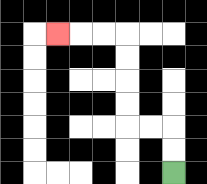{'start': '[7, 7]', 'end': '[2, 1]', 'path_directions': 'U,U,L,L,U,U,U,U,L,L,L', 'path_coordinates': '[[7, 7], [7, 6], [7, 5], [6, 5], [5, 5], [5, 4], [5, 3], [5, 2], [5, 1], [4, 1], [3, 1], [2, 1]]'}